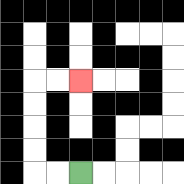{'start': '[3, 7]', 'end': '[3, 3]', 'path_directions': 'L,L,U,U,U,U,R,R', 'path_coordinates': '[[3, 7], [2, 7], [1, 7], [1, 6], [1, 5], [1, 4], [1, 3], [2, 3], [3, 3]]'}